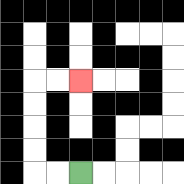{'start': '[3, 7]', 'end': '[3, 3]', 'path_directions': 'L,L,U,U,U,U,R,R', 'path_coordinates': '[[3, 7], [2, 7], [1, 7], [1, 6], [1, 5], [1, 4], [1, 3], [2, 3], [3, 3]]'}